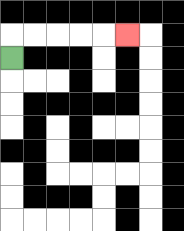{'start': '[0, 2]', 'end': '[5, 1]', 'path_directions': 'U,R,R,R,R,R', 'path_coordinates': '[[0, 2], [0, 1], [1, 1], [2, 1], [3, 1], [4, 1], [5, 1]]'}